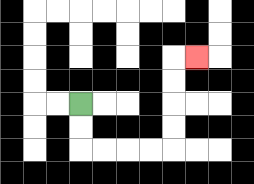{'start': '[3, 4]', 'end': '[8, 2]', 'path_directions': 'D,D,R,R,R,R,U,U,U,U,R', 'path_coordinates': '[[3, 4], [3, 5], [3, 6], [4, 6], [5, 6], [6, 6], [7, 6], [7, 5], [7, 4], [7, 3], [7, 2], [8, 2]]'}